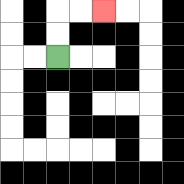{'start': '[2, 2]', 'end': '[4, 0]', 'path_directions': 'U,U,R,R', 'path_coordinates': '[[2, 2], [2, 1], [2, 0], [3, 0], [4, 0]]'}